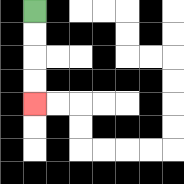{'start': '[1, 0]', 'end': '[1, 4]', 'path_directions': 'D,D,D,D', 'path_coordinates': '[[1, 0], [1, 1], [1, 2], [1, 3], [1, 4]]'}